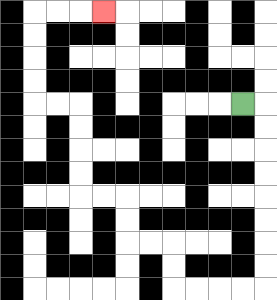{'start': '[10, 4]', 'end': '[4, 0]', 'path_directions': 'R,D,D,D,D,D,D,D,D,L,L,L,L,U,U,L,L,U,U,L,L,U,U,U,U,L,L,U,U,U,U,R,R,R', 'path_coordinates': '[[10, 4], [11, 4], [11, 5], [11, 6], [11, 7], [11, 8], [11, 9], [11, 10], [11, 11], [11, 12], [10, 12], [9, 12], [8, 12], [7, 12], [7, 11], [7, 10], [6, 10], [5, 10], [5, 9], [5, 8], [4, 8], [3, 8], [3, 7], [3, 6], [3, 5], [3, 4], [2, 4], [1, 4], [1, 3], [1, 2], [1, 1], [1, 0], [2, 0], [3, 0], [4, 0]]'}